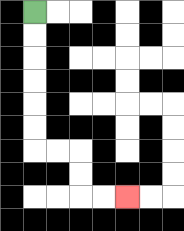{'start': '[1, 0]', 'end': '[5, 8]', 'path_directions': 'D,D,D,D,D,D,R,R,D,D,R,R', 'path_coordinates': '[[1, 0], [1, 1], [1, 2], [1, 3], [1, 4], [1, 5], [1, 6], [2, 6], [3, 6], [3, 7], [3, 8], [4, 8], [5, 8]]'}